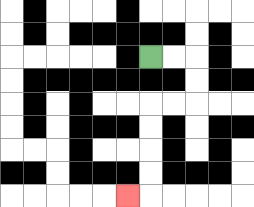{'start': '[6, 2]', 'end': '[5, 8]', 'path_directions': 'R,R,D,D,L,L,D,D,D,D,L', 'path_coordinates': '[[6, 2], [7, 2], [8, 2], [8, 3], [8, 4], [7, 4], [6, 4], [6, 5], [6, 6], [6, 7], [6, 8], [5, 8]]'}